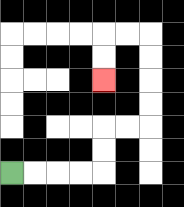{'start': '[0, 7]', 'end': '[4, 3]', 'path_directions': 'R,R,R,R,U,U,R,R,U,U,U,U,L,L,D,D', 'path_coordinates': '[[0, 7], [1, 7], [2, 7], [3, 7], [4, 7], [4, 6], [4, 5], [5, 5], [6, 5], [6, 4], [6, 3], [6, 2], [6, 1], [5, 1], [4, 1], [4, 2], [4, 3]]'}